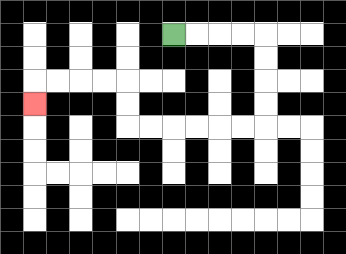{'start': '[7, 1]', 'end': '[1, 4]', 'path_directions': 'R,R,R,R,D,D,D,D,L,L,L,L,L,L,U,U,L,L,L,L,D', 'path_coordinates': '[[7, 1], [8, 1], [9, 1], [10, 1], [11, 1], [11, 2], [11, 3], [11, 4], [11, 5], [10, 5], [9, 5], [8, 5], [7, 5], [6, 5], [5, 5], [5, 4], [5, 3], [4, 3], [3, 3], [2, 3], [1, 3], [1, 4]]'}